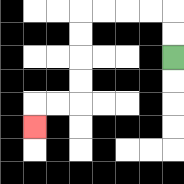{'start': '[7, 2]', 'end': '[1, 5]', 'path_directions': 'U,U,L,L,L,L,D,D,D,D,L,L,D', 'path_coordinates': '[[7, 2], [7, 1], [7, 0], [6, 0], [5, 0], [4, 0], [3, 0], [3, 1], [3, 2], [3, 3], [3, 4], [2, 4], [1, 4], [1, 5]]'}